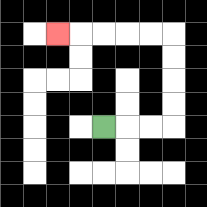{'start': '[4, 5]', 'end': '[2, 1]', 'path_directions': 'R,R,R,U,U,U,U,L,L,L,L,L', 'path_coordinates': '[[4, 5], [5, 5], [6, 5], [7, 5], [7, 4], [7, 3], [7, 2], [7, 1], [6, 1], [5, 1], [4, 1], [3, 1], [2, 1]]'}